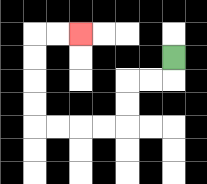{'start': '[7, 2]', 'end': '[3, 1]', 'path_directions': 'D,L,L,D,D,L,L,L,L,U,U,U,U,R,R', 'path_coordinates': '[[7, 2], [7, 3], [6, 3], [5, 3], [5, 4], [5, 5], [4, 5], [3, 5], [2, 5], [1, 5], [1, 4], [1, 3], [1, 2], [1, 1], [2, 1], [3, 1]]'}